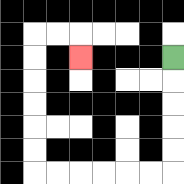{'start': '[7, 2]', 'end': '[3, 2]', 'path_directions': 'D,D,D,D,D,L,L,L,L,L,L,U,U,U,U,U,U,R,R,D', 'path_coordinates': '[[7, 2], [7, 3], [7, 4], [7, 5], [7, 6], [7, 7], [6, 7], [5, 7], [4, 7], [3, 7], [2, 7], [1, 7], [1, 6], [1, 5], [1, 4], [1, 3], [1, 2], [1, 1], [2, 1], [3, 1], [3, 2]]'}